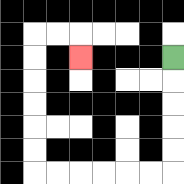{'start': '[7, 2]', 'end': '[3, 2]', 'path_directions': 'D,D,D,D,D,L,L,L,L,L,L,U,U,U,U,U,U,R,R,D', 'path_coordinates': '[[7, 2], [7, 3], [7, 4], [7, 5], [7, 6], [7, 7], [6, 7], [5, 7], [4, 7], [3, 7], [2, 7], [1, 7], [1, 6], [1, 5], [1, 4], [1, 3], [1, 2], [1, 1], [2, 1], [3, 1], [3, 2]]'}